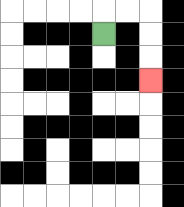{'start': '[4, 1]', 'end': '[6, 3]', 'path_directions': 'U,R,R,D,D,D', 'path_coordinates': '[[4, 1], [4, 0], [5, 0], [6, 0], [6, 1], [6, 2], [6, 3]]'}